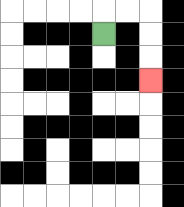{'start': '[4, 1]', 'end': '[6, 3]', 'path_directions': 'U,R,R,D,D,D', 'path_coordinates': '[[4, 1], [4, 0], [5, 0], [6, 0], [6, 1], [6, 2], [6, 3]]'}